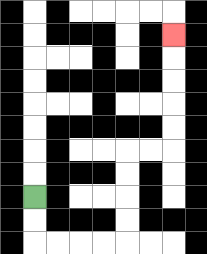{'start': '[1, 8]', 'end': '[7, 1]', 'path_directions': 'D,D,R,R,R,R,U,U,U,U,R,R,U,U,U,U,U', 'path_coordinates': '[[1, 8], [1, 9], [1, 10], [2, 10], [3, 10], [4, 10], [5, 10], [5, 9], [5, 8], [5, 7], [5, 6], [6, 6], [7, 6], [7, 5], [7, 4], [7, 3], [7, 2], [7, 1]]'}